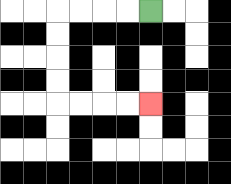{'start': '[6, 0]', 'end': '[6, 4]', 'path_directions': 'L,L,L,L,D,D,D,D,R,R,R,R', 'path_coordinates': '[[6, 0], [5, 0], [4, 0], [3, 0], [2, 0], [2, 1], [2, 2], [2, 3], [2, 4], [3, 4], [4, 4], [5, 4], [6, 4]]'}